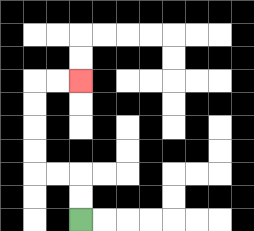{'start': '[3, 9]', 'end': '[3, 3]', 'path_directions': 'U,U,L,L,U,U,U,U,R,R', 'path_coordinates': '[[3, 9], [3, 8], [3, 7], [2, 7], [1, 7], [1, 6], [1, 5], [1, 4], [1, 3], [2, 3], [3, 3]]'}